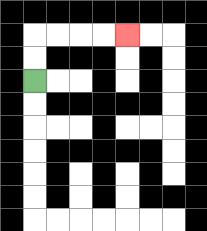{'start': '[1, 3]', 'end': '[5, 1]', 'path_directions': 'U,U,R,R,R,R', 'path_coordinates': '[[1, 3], [1, 2], [1, 1], [2, 1], [3, 1], [4, 1], [5, 1]]'}